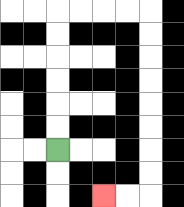{'start': '[2, 6]', 'end': '[4, 8]', 'path_directions': 'U,U,U,U,U,U,R,R,R,R,D,D,D,D,D,D,D,D,L,L', 'path_coordinates': '[[2, 6], [2, 5], [2, 4], [2, 3], [2, 2], [2, 1], [2, 0], [3, 0], [4, 0], [5, 0], [6, 0], [6, 1], [6, 2], [6, 3], [6, 4], [6, 5], [6, 6], [6, 7], [6, 8], [5, 8], [4, 8]]'}